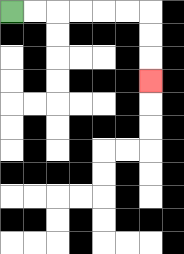{'start': '[0, 0]', 'end': '[6, 3]', 'path_directions': 'R,R,R,R,R,R,D,D,D', 'path_coordinates': '[[0, 0], [1, 0], [2, 0], [3, 0], [4, 0], [5, 0], [6, 0], [6, 1], [6, 2], [6, 3]]'}